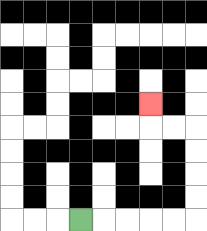{'start': '[3, 9]', 'end': '[6, 4]', 'path_directions': 'R,R,R,R,R,U,U,U,U,L,L,U', 'path_coordinates': '[[3, 9], [4, 9], [5, 9], [6, 9], [7, 9], [8, 9], [8, 8], [8, 7], [8, 6], [8, 5], [7, 5], [6, 5], [6, 4]]'}